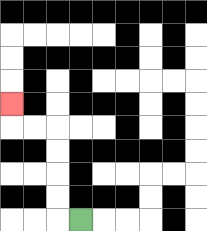{'start': '[3, 9]', 'end': '[0, 4]', 'path_directions': 'L,U,U,U,U,L,L,U', 'path_coordinates': '[[3, 9], [2, 9], [2, 8], [2, 7], [2, 6], [2, 5], [1, 5], [0, 5], [0, 4]]'}